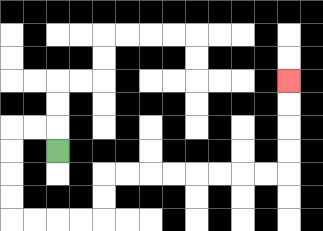{'start': '[2, 6]', 'end': '[12, 3]', 'path_directions': 'U,L,L,D,D,D,D,R,R,R,R,U,U,R,R,R,R,R,R,R,R,U,U,U,U', 'path_coordinates': '[[2, 6], [2, 5], [1, 5], [0, 5], [0, 6], [0, 7], [0, 8], [0, 9], [1, 9], [2, 9], [3, 9], [4, 9], [4, 8], [4, 7], [5, 7], [6, 7], [7, 7], [8, 7], [9, 7], [10, 7], [11, 7], [12, 7], [12, 6], [12, 5], [12, 4], [12, 3]]'}